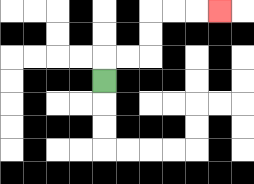{'start': '[4, 3]', 'end': '[9, 0]', 'path_directions': 'U,R,R,U,U,R,R,R', 'path_coordinates': '[[4, 3], [4, 2], [5, 2], [6, 2], [6, 1], [6, 0], [7, 0], [8, 0], [9, 0]]'}